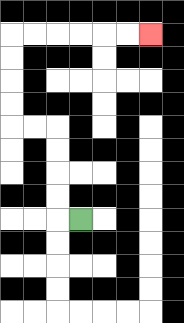{'start': '[3, 9]', 'end': '[6, 1]', 'path_directions': 'L,U,U,U,U,L,L,U,U,U,U,R,R,R,R,R,R', 'path_coordinates': '[[3, 9], [2, 9], [2, 8], [2, 7], [2, 6], [2, 5], [1, 5], [0, 5], [0, 4], [0, 3], [0, 2], [0, 1], [1, 1], [2, 1], [3, 1], [4, 1], [5, 1], [6, 1]]'}